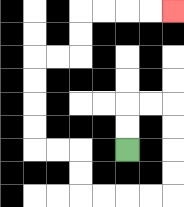{'start': '[5, 6]', 'end': '[7, 0]', 'path_directions': 'U,U,R,R,D,D,D,D,L,L,L,L,U,U,L,L,U,U,U,U,R,R,U,U,R,R,R,R', 'path_coordinates': '[[5, 6], [5, 5], [5, 4], [6, 4], [7, 4], [7, 5], [7, 6], [7, 7], [7, 8], [6, 8], [5, 8], [4, 8], [3, 8], [3, 7], [3, 6], [2, 6], [1, 6], [1, 5], [1, 4], [1, 3], [1, 2], [2, 2], [3, 2], [3, 1], [3, 0], [4, 0], [5, 0], [6, 0], [7, 0]]'}